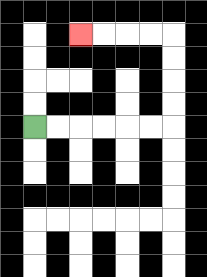{'start': '[1, 5]', 'end': '[3, 1]', 'path_directions': 'R,R,R,R,R,R,U,U,U,U,L,L,L,L', 'path_coordinates': '[[1, 5], [2, 5], [3, 5], [4, 5], [5, 5], [6, 5], [7, 5], [7, 4], [7, 3], [7, 2], [7, 1], [6, 1], [5, 1], [4, 1], [3, 1]]'}